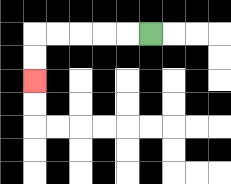{'start': '[6, 1]', 'end': '[1, 3]', 'path_directions': 'L,L,L,L,L,D,D', 'path_coordinates': '[[6, 1], [5, 1], [4, 1], [3, 1], [2, 1], [1, 1], [1, 2], [1, 3]]'}